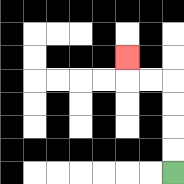{'start': '[7, 7]', 'end': '[5, 2]', 'path_directions': 'U,U,U,U,L,L,U', 'path_coordinates': '[[7, 7], [7, 6], [7, 5], [7, 4], [7, 3], [6, 3], [5, 3], [5, 2]]'}